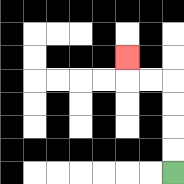{'start': '[7, 7]', 'end': '[5, 2]', 'path_directions': 'U,U,U,U,L,L,U', 'path_coordinates': '[[7, 7], [7, 6], [7, 5], [7, 4], [7, 3], [6, 3], [5, 3], [5, 2]]'}